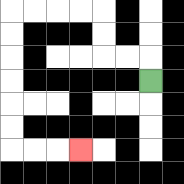{'start': '[6, 3]', 'end': '[3, 6]', 'path_directions': 'U,L,L,U,U,L,L,L,L,D,D,D,D,D,D,R,R,R', 'path_coordinates': '[[6, 3], [6, 2], [5, 2], [4, 2], [4, 1], [4, 0], [3, 0], [2, 0], [1, 0], [0, 0], [0, 1], [0, 2], [0, 3], [0, 4], [0, 5], [0, 6], [1, 6], [2, 6], [3, 6]]'}